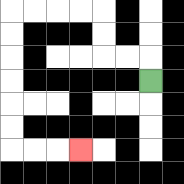{'start': '[6, 3]', 'end': '[3, 6]', 'path_directions': 'U,L,L,U,U,L,L,L,L,D,D,D,D,D,D,R,R,R', 'path_coordinates': '[[6, 3], [6, 2], [5, 2], [4, 2], [4, 1], [4, 0], [3, 0], [2, 0], [1, 0], [0, 0], [0, 1], [0, 2], [0, 3], [0, 4], [0, 5], [0, 6], [1, 6], [2, 6], [3, 6]]'}